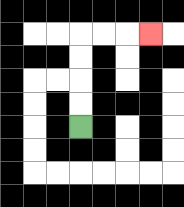{'start': '[3, 5]', 'end': '[6, 1]', 'path_directions': 'U,U,U,U,R,R,R', 'path_coordinates': '[[3, 5], [3, 4], [3, 3], [3, 2], [3, 1], [4, 1], [5, 1], [6, 1]]'}